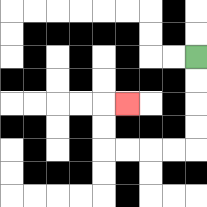{'start': '[8, 2]', 'end': '[5, 4]', 'path_directions': 'D,D,D,D,L,L,L,L,U,U,R', 'path_coordinates': '[[8, 2], [8, 3], [8, 4], [8, 5], [8, 6], [7, 6], [6, 6], [5, 6], [4, 6], [4, 5], [4, 4], [5, 4]]'}